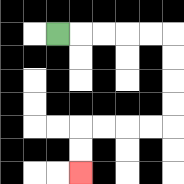{'start': '[2, 1]', 'end': '[3, 7]', 'path_directions': 'R,R,R,R,R,D,D,D,D,L,L,L,L,D,D', 'path_coordinates': '[[2, 1], [3, 1], [4, 1], [5, 1], [6, 1], [7, 1], [7, 2], [7, 3], [7, 4], [7, 5], [6, 5], [5, 5], [4, 5], [3, 5], [3, 6], [3, 7]]'}